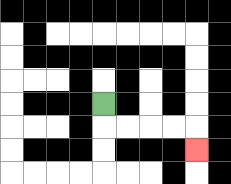{'start': '[4, 4]', 'end': '[8, 6]', 'path_directions': 'D,R,R,R,R,D', 'path_coordinates': '[[4, 4], [4, 5], [5, 5], [6, 5], [7, 5], [8, 5], [8, 6]]'}